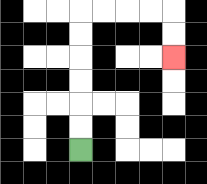{'start': '[3, 6]', 'end': '[7, 2]', 'path_directions': 'U,U,U,U,U,U,R,R,R,R,D,D', 'path_coordinates': '[[3, 6], [3, 5], [3, 4], [3, 3], [3, 2], [3, 1], [3, 0], [4, 0], [5, 0], [6, 0], [7, 0], [7, 1], [7, 2]]'}